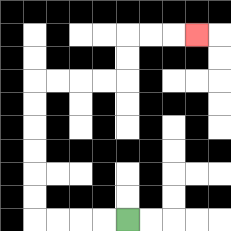{'start': '[5, 9]', 'end': '[8, 1]', 'path_directions': 'L,L,L,L,U,U,U,U,U,U,R,R,R,R,U,U,R,R,R', 'path_coordinates': '[[5, 9], [4, 9], [3, 9], [2, 9], [1, 9], [1, 8], [1, 7], [1, 6], [1, 5], [1, 4], [1, 3], [2, 3], [3, 3], [4, 3], [5, 3], [5, 2], [5, 1], [6, 1], [7, 1], [8, 1]]'}